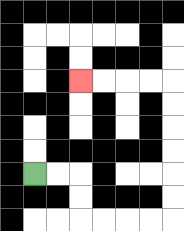{'start': '[1, 7]', 'end': '[3, 3]', 'path_directions': 'R,R,D,D,R,R,R,R,U,U,U,U,U,U,L,L,L,L', 'path_coordinates': '[[1, 7], [2, 7], [3, 7], [3, 8], [3, 9], [4, 9], [5, 9], [6, 9], [7, 9], [7, 8], [7, 7], [7, 6], [7, 5], [7, 4], [7, 3], [6, 3], [5, 3], [4, 3], [3, 3]]'}